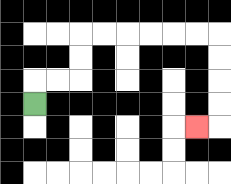{'start': '[1, 4]', 'end': '[8, 5]', 'path_directions': 'U,R,R,U,U,R,R,R,R,R,R,D,D,D,D,L', 'path_coordinates': '[[1, 4], [1, 3], [2, 3], [3, 3], [3, 2], [3, 1], [4, 1], [5, 1], [6, 1], [7, 1], [8, 1], [9, 1], [9, 2], [9, 3], [9, 4], [9, 5], [8, 5]]'}